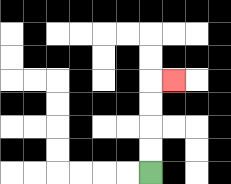{'start': '[6, 7]', 'end': '[7, 3]', 'path_directions': 'U,U,U,U,R', 'path_coordinates': '[[6, 7], [6, 6], [6, 5], [6, 4], [6, 3], [7, 3]]'}